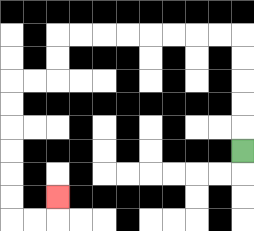{'start': '[10, 6]', 'end': '[2, 8]', 'path_directions': 'U,U,U,U,U,L,L,L,L,L,L,L,L,D,D,L,L,D,D,D,D,D,D,R,R,U', 'path_coordinates': '[[10, 6], [10, 5], [10, 4], [10, 3], [10, 2], [10, 1], [9, 1], [8, 1], [7, 1], [6, 1], [5, 1], [4, 1], [3, 1], [2, 1], [2, 2], [2, 3], [1, 3], [0, 3], [0, 4], [0, 5], [0, 6], [0, 7], [0, 8], [0, 9], [1, 9], [2, 9], [2, 8]]'}